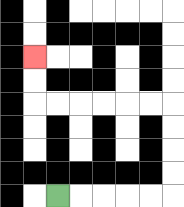{'start': '[2, 8]', 'end': '[1, 2]', 'path_directions': 'R,R,R,R,R,U,U,U,U,L,L,L,L,L,L,U,U', 'path_coordinates': '[[2, 8], [3, 8], [4, 8], [5, 8], [6, 8], [7, 8], [7, 7], [7, 6], [7, 5], [7, 4], [6, 4], [5, 4], [4, 4], [3, 4], [2, 4], [1, 4], [1, 3], [1, 2]]'}